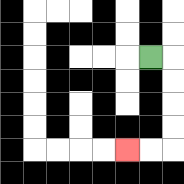{'start': '[6, 2]', 'end': '[5, 6]', 'path_directions': 'R,D,D,D,D,L,L', 'path_coordinates': '[[6, 2], [7, 2], [7, 3], [7, 4], [7, 5], [7, 6], [6, 6], [5, 6]]'}